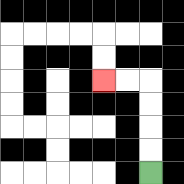{'start': '[6, 7]', 'end': '[4, 3]', 'path_directions': 'U,U,U,U,L,L', 'path_coordinates': '[[6, 7], [6, 6], [6, 5], [6, 4], [6, 3], [5, 3], [4, 3]]'}